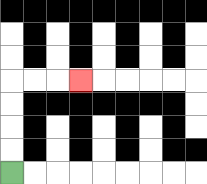{'start': '[0, 7]', 'end': '[3, 3]', 'path_directions': 'U,U,U,U,R,R,R', 'path_coordinates': '[[0, 7], [0, 6], [0, 5], [0, 4], [0, 3], [1, 3], [2, 3], [3, 3]]'}